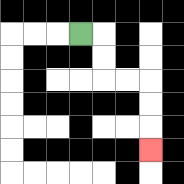{'start': '[3, 1]', 'end': '[6, 6]', 'path_directions': 'R,D,D,R,R,D,D,D', 'path_coordinates': '[[3, 1], [4, 1], [4, 2], [4, 3], [5, 3], [6, 3], [6, 4], [6, 5], [6, 6]]'}